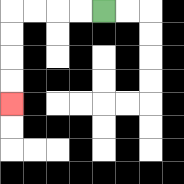{'start': '[4, 0]', 'end': '[0, 4]', 'path_directions': 'L,L,L,L,D,D,D,D', 'path_coordinates': '[[4, 0], [3, 0], [2, 0], [1, 0], [0, 0], [0, 1], [0, 2], [0, 3], [0, 4]]'}